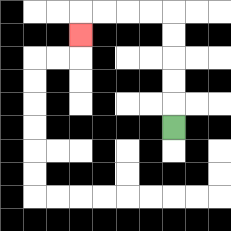{'start': '[7, 5]', 'end': '[3, 1]', 'path_directions': 'U,U,U,U,U,L,L,L,L,D', 'path_coordinates': '[[7, 5], [7, 4], [7, 3], [7, 2], [7, 1], [7, 0], [6, 0], [5, 0], [4, 0], [3, 0], [3, 1]]'}